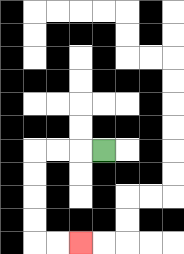{'start': '[4, 6]', 'end': '[3, 10]', 'path_directions': 'L,L,L,D,D,D,D,R,R', 'path_coordinates': '[[4, 6], [3, 6], [2, 6], [1, 6], [1, 7], [1, 8], [1, 9], [1, 10], [2, 10], [3, 10]]'}